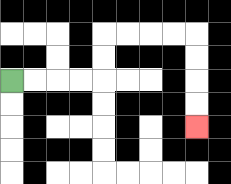{'start': '[0, 3]', 'end': '[8, 5]', 'path_directions': 'R,R,R,R,U,U,R,R,R,R,D,D,D,D', 'path_coordinates': '[[0, 3], [1, 3], [2, 3], [3, 3], [4, 3], [4, 2], [4, 1], [5, 1], [6, 1], [7, 1], [8, 1], [8, 2], [8, 3], [8, 4], [8, 5]]'}